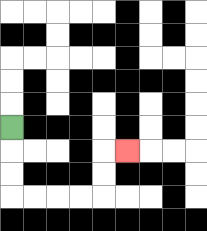{'start': '[0, 5]', 'end': '[5, 6]', 'path_directions': 'D,D,D,R,R,R,R,U,U,R', 'path_coordinates': '[[0, 5], [0, 6], [0, 7], [0, 8], [1, 8], [2, 8], [3, 8], [4, 8], [4, 7], [4, 6], [5, 6]]'}